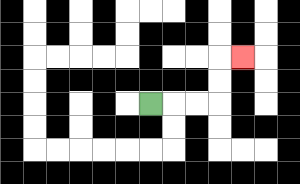{'start': '[6, 4]', 'end': '[10, 2]', 'path_directions': 'R,R,R,U,U,R', 'path_coordinates': '[[6, 4], [7, 4], [8, 4], [9, 4], [9, 3], [9, 2], [10, 2]]'}